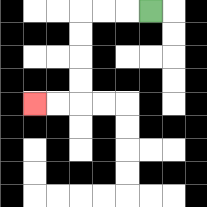{'start': '[6, 0]', 'end': '[1, 4]', 'path_directions': 'L,L,L,D,D,D,D,L,L', 'path_coordinates': '[[6, 0], [5, 0], [4, 0], [3, 0], [3, 1], [3, 2], [3, 3], [3, 4], [2, 4], [1, 4]]'}